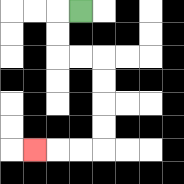{'start': '[3, 0]', 'end': '[1, 6]', 'path_directions': 'L,D,D,R,R,D,D,D,D,L,L,L', 'path_coordinates': '[[3, 0], [2, 0], [2, 1], [2, 2], [3, 2], [4, 2], [4, 3], [4, 4], [4, 5], [4, 6], [3, 6], [2, 6], [1, 6]]'}